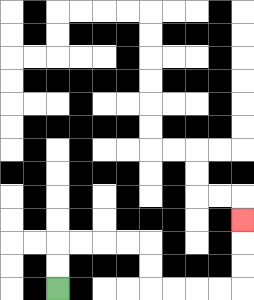{'start': '[2, 12]', 'end': '[10, 9]', 'path_directions': 'U,U,R,R,R,R,D,D,R,R,R,R,U,U,U', 'path_coordinates': '[[2, 12], [2, 11], [2, 10], [3, 10], [4, 10], [5, 10], [6, 10], [6, 11], [6, 12], [7, 12], [8, 12], [9, 12], [10, 12], [10, 11], [10, 10], [10, 9]]'}